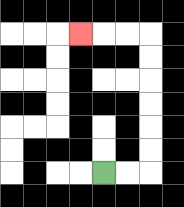{'start': '[4, 7]', 'end': '[3, 1]', 'path_directions': 'R,R,U,U,U,U,U,U,L,L,L', 'path_coordinates': '[[4, 7], [5, 7], [6, 7], [6, 6], [6, 5], [6, 4], [6, 3], [6, 2], [6, 1], [5, 1], [4, 1], [3, 1]]'}